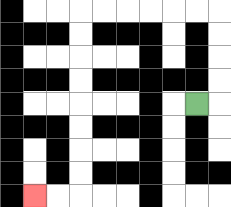{'start': '[8, 4]', 'end': '[1, 8]', 'path_directions': 'R,U,U,U,U,L,L,L,L,L,L,D,D,D,D,D,D,D,D,L,L', 'path_coordinates': '[[8, 4], [9, 4], [9, 3], [9, 2], [9, 1], [9, 0], [8, 0], [7, 0], [6, 0], [5, 0], [4, 0], [3, 0], [3, 1], [3, 2], [3, 3], [3, 4], [3, 5], [3, 6], [3, 7], [3, 8], [2, 8], [1, 8]]'}